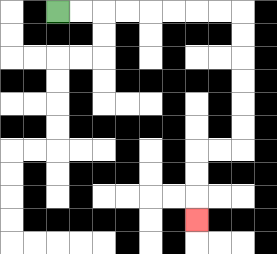{'start': '[2, 0]', 'end': '[8, 9]', 'path_directions': 'R,R,R,R,R,R,R,R,D,D,D,D,D,D,L,L,D,D,D', 'path_coordinates': '[[2, 0], [3, 0], [4, 0], [5, 0], [6, 0], [7, 0], [8, 0], [9, 0], [10, 0], [10, 1], [10, 2], [10, 3], [10, 4], [10, 5], [10, 6], [9, 6], [8, 6], [8, 7], [8, 8], [8, 9]]'}